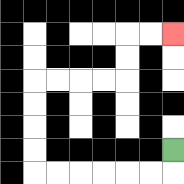{'start': '[7, 6]', 'end': '[7, 1]', 'path_directions': 'D,L,L,L,L,L,L,U,U,U,U,R,R,R,R,U,U,R,R', 'path_coordinates': '[[7, 6], [7, 7], [6, 7], [5, 7], [4, 7], [3, 7], [2, 7], [1, 7], [1, 6], [1, 5], [1, 4], [1, 3], [2, 3], [3, 3], [4, 3], [5, 3], [5, 2], [5, 1], [6, 1], [7, 1]]'}